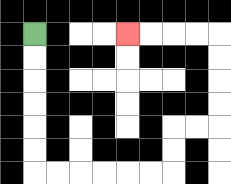{'start': '[1, 1]', 'end': '[5, 1]', 'path_directions': 'D,D,D,D,D,D,R,R,R,R,R,R,U,U,R,R,U,U,U,U,L,L,L,L', 'path_coordinates': '[[1, 1], [1, 2], [1, 3], [1, 4], [1, 5], [1, 6], [1, 7], [2, 7], [3, 7], [4, 7], [5, 7], [6, 7], [7, 7], [7, 6], [7, 5], [8, 5], [9, 5], [9, 4], [9, 3], [9, 2], [9, 1], [8, 1], [7, 1], [6, 1], [5, 1]]'}